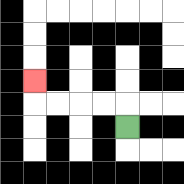{'start': '[5, 5]', 'end': '[1, 3]', 'path_directions': 'U,L,L,L,L,U', 'path_coordinates': '[[5, 5], [5, 4], [4, 4], [3, 4], [2, 4], [1, 4], [1, 3]]'}